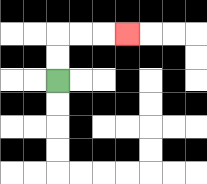{'start': '[2, 3]', 'end': '[5, 1]', 'path_directions': 'U,U,R,R,R', 'path_coordinates': '[[2, 3], [2, 2], [2, 1], [3, 1], [4, 1], [5, 1]]'}